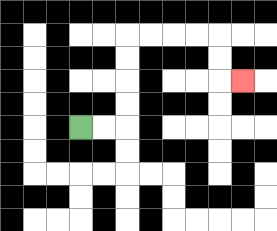{'start': '[3, 5]', 'end': '[10, 3]', 'path_directions': 'R,R,U,U,U,U,R,R,R,R,D,D,R', 'path_coordinates': '[[3, 5], [4, 5], [5, 5], [5, 4], [5, 3], [5, 2], [5, 1], [6, 1], [7, 1], [8, 1], [9, 1], [9, 2], [9, 3], [10, 3]]'}